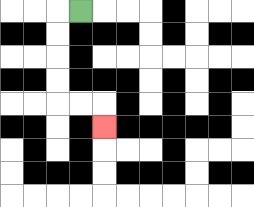{'start': '[3, 0]', 'end': '[4, 5]', 'path_directions': 'L,D,D,D,D,R,R,D', 'path_coordinates': '[[3, 0], [2, 0], [2, 1], [2, 2], [2, 3], [2, 4], [3, 4], [4, 4], [4, 5]]'}